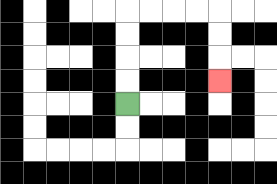{'start': '[5, 4]', 'end': '[9, 3]', 'path_directions': 'U,U,U,U,R,R,R,R,D,D,D', 'path_coordinates': '[[5, 4], [5, 3], [5, 2], [5, 1], [5, 0], [6, 0], [7, 0], [8, 0], [9, 0], [9, 1], [9, 2], [9, 3]]'}